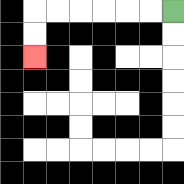{'start': '[7, 0]', 'end': '[1, 2]', 'path_directions': 'L,L,L,L,L,L,D,D', 'path_coordinates': '[[7, 0], [6, 0], [5, 0], [4, 0], [3, 0], [2, 0], [1, 0], [1, 1], [1, 2]]'}